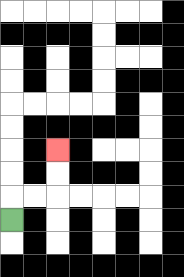{'start': '[0, 9]', 'end': '[2, 6]', 'path_directions': 'U,R,R,U,U', 'path_coordinates': '[[0, 9], [0, 8], [1, 8], [2, 8], [2, 7], [2, 6]]'}